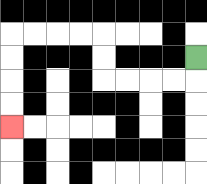{'start': '[8, 2]', 'end': '[0, 5]', 'path_directions': 'D,L,L,L,L,U,U,L,L,L,L,D,D,D,D', 'path_coordinates': '[[8, 2], [8, 3], [7, 3], [6, 3], [5, 3], [4, 3], [4, 2], [4, 1], [3, 1], [2, 1], [1, 1], [0, 1], [0, 2], [0, 3], [0, 4], [0, 5]]'}